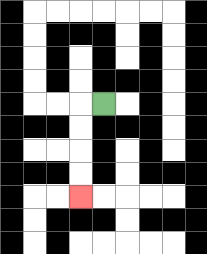{'start': '[4, 4]', 'end': '[3, 8]', 'path_directions': 'L,D,D,D,D', 'path_coordinates': '[[4, 4], [3, 4], [3, 5], [3, 6], [3, 7], [3, 8]]'}